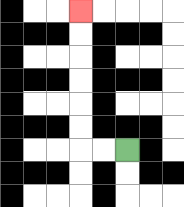{'start': '[5, 6]', 'end': '[3, 0]', 'path_directions': 'L,L,U,U,U,U,U,U', 'path_coordinates': '[[5, 6], [4, 6], [3, 6], [3, 5], [3, 4], [3, 3], [3, 2], [3, 1], [3, 0]]'}